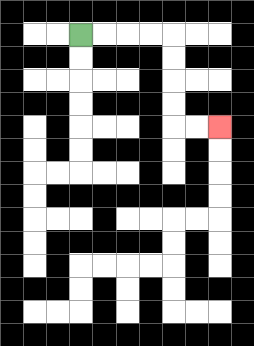{'start': '[3, 1]', 'end': '[9, 5]', 'path_directions': 'R,R,R,R,D,D,D,D,R,R', 'path_coordinates': '[[3, 1], [4, 1], [5, 1], [6, 1], [7, 1], [7, 2], [7, 3], [7, 4], [7, 5], [8, 5], [9, 5]]'}